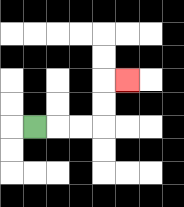{'start': '[1, 5]', 'end': '[5, 3]', 'path_directions': 'R,R,R,U,U,R', 'path_coordinates': '[[1, 5], [2, 5], [3, 5], [4, 5], [4, 4], [4, 3], [5, 3]]'}